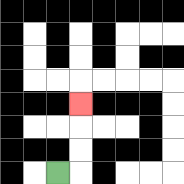{'start': '[2, 7]', 'end': '[3, 4]', 'path_directions': 'R,U,U,U', 'path_coordinates': '[[2, 7], [3, 7], [3, 6], [3, 5], [3, 4]]'}